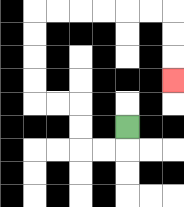{'start': '[5, 5]', 'end': '[7, 3]', 'path_directions': 'D,L,L,U,U,L,L,U,U,U,U,R,R,R,R,R,R,D,D,D', 'path_coordinates': '[[5, 5], [5, 6], [4, 6], [3, 6], [3, 5], [3, 4], [2, 4], [1, 4], [1, 3], [1, 2], [1, 1], [1, 0], [2, 0], [3, 0], [4, 0], [5, 0], [6, 0], [7, 0], [7, 1], [7, 2], [7, 3]]'}